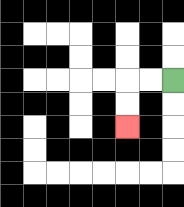{'start': '[7, 3]', 'end': '[5, 5]', 'path_directions': 'L,L,D,D', 'path_coordinates': '[[7, 3], [6, 3], [5, 3], [5, 4], [5, 5]]'}